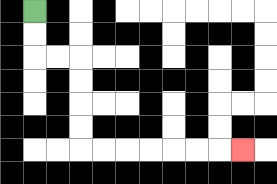{'start': '[1, 0]', 'end': '[10, 6]', 'path_directions': 'D,D,R,R,D,D,D,D,R,R,R,R,R,R,R', 'path_coordinates': '[[1, 0], [1, 1], [1, 2], [2, 2], [3, 2], [3, 3], [3, 4], [3, 5], [3, 6], [4, 6], [5, 6], [6, 6], [7, 6], [8, 6], [9, 6], [10, 6]]'}